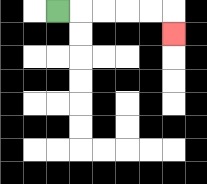{'start': '[2, 0]', 'end': '[7, 1]', 'path_directions': 'R,R,R,R,R,D', 'path_coordinates': '[[2, 0], [3, 0], [4, 0], [5, 0], [6, 0], [7, 0], [7, 1]]'}